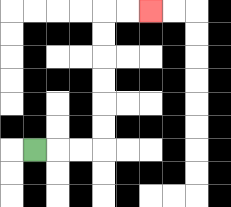{'start': '[1, 6]', 'end': '[6, 0]', 'path_directions': 'R,R,R,U,U,U,U,U,U,R,R', 'path_coordinates': '[[1, 6], [2, 6], [3, 6], [4, 6], [4, 5], [4, 4], [4, 3], [4, 2], [4, 1], [4, 0], [5, 0], [6, 0]]'}